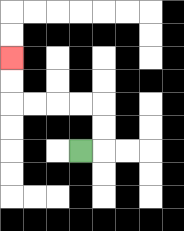{'start': '[3, 6]', 'end': '[0, 2]', 'path_directions': 'R,U,U,L,L,L,L,U,U', 'path_coordinates': '[[3, 6], [4, 6], [4, 5], [4, 4], [3, 4], [2, 4], [1, 4], [0, 4], [0, 3], [0, 2]]'}